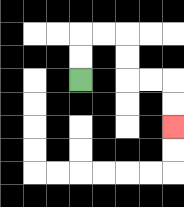{'start': '[3, 3]', 'end': '[7, 5]', 'path_directions': 'U,U,R,R,D,D,R,R,D,D', 'path_coordinates': '[[3, 3], [3, 2], [3, 1], [4, 1], [5, 1], [5, 2], [5, 3], [6, 3], [7, 3], [7, 4], [7, 5]]'}